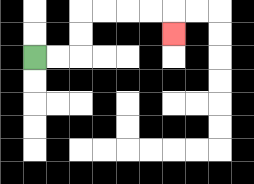{'start': '[1, 2]', 'end': '[7, 1]', 'path_directions': 'R,R,U,U,R,R,R,R,D', 'path_coordinates': '[[1, 2], [2, 2], [3, 2], [3, 1], [3, 0], [4, 0], [5, 0], [6, 0], [7, 0], [7, 1]]'}